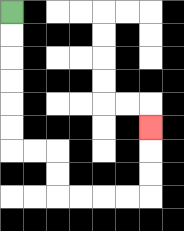{'start': '[0, 0]', 'end': '[6, 5]', 'path_directions': 'D,D,D,D,D,D,R,R,D,D,R,R,R,R,U,U,U', 'path_coordinates': '[[0, 0], [0, 1], [0, 2], [0, 3], [0, 4], [0, 5], [0, 6], [1, 6], [2, 6], [2, 7], [2, 8], [3, 8], [4, 8], [5, 8], [6, 8], [6, 7], [6, 6], [6, 5]]'}